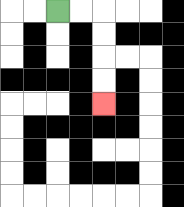{'start': '[2, 0]', 'end': '[4, 4]', 'path_directions': 'R,R,D,D,D,D', 'path_coordinates': '[[2, 0], [3, 0], [4, 0], [4, 1], [4, 2], [4, 3], [4, 4]]'}